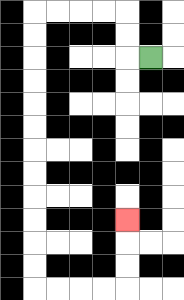{'start': '[6, 2]', 'end': '[5, 9]', 'path_directions': 'L,U,U,L,L,L,L,D,D,D,D,D,D,D,D,D,D,D,D,R,R,R,R,U,U,U', 'path_coordinates': '[[6, 2], [5, 2], [5, 1], [5, 0], [4, 0], [3, 0], [2, 0], [1, 0], [1, 1], [1, 2], [1, 3], [1, 4], [1, 5], [1, 6], [1, 7], [1, 8], [1, 9], [1, 10], [1, 11], [1, 12], [2, 12], [3, 12], [4, 12], [5, 12], [5, 11], [5, 10], [5, 9]]'}